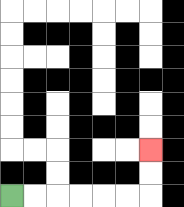{'start': '[0, 8]', 'end': '[6, 6]', 'path_directions': 'R,R,R,R,R,R,U,U', 'path_coordinates': '[[0, 8], [1, 8], [2, 8], [3, 8], [4, 8], [5, 8], [6, 8], [6, 7], [6, 6]]'}